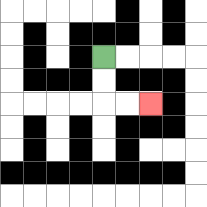{'start': '[4, 2]', 'end': '[6, 4]', 'path_directions': 'D,D,R,R', 'path_coordinates': '[[4, 2], [4, 3], [4, 4], [5, 4], [6, 4]]'}